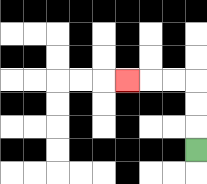{'start': '[8, 6]', 'end': '[5, 3]', 'path_directions': 'U,U,U,L,L,L', 'path_coordinates': '[[8, 6], [8, 5], [8, 4], [8, 3], [7, 3], [6, 3], [5, 3]]'}